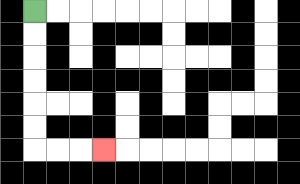{'start': '[1, 0]', 'end': '[4, 6]', 'path_directions': 'D,D,D,D,D,D,R,R,R', 'path_coordinates': '[[1, 0], [1, 1], [1, 2], [1, 3], [1, 4], [1, 5], [1, 6], [2, 6], [3, 6], [4, 6]]'}